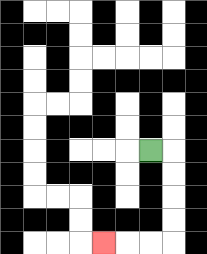{'start': '[6, 6]', 'end': '[4, 10]', 'path_directions': 'R,D,D,D,D,L,L,L', 'path_coordinates': '[[6, 6], [7, 6], [7, 7], [7, 8], [7, 9], [7, 10], [6, 10], [5, 10], [4, 10]]'}